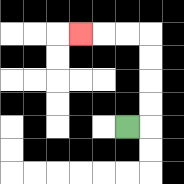{'start': '[5, 5]', 'end': '[3, 1]', 'path_directions': 'R,U,U,U,U,L,L,L', 'path_coordinates': '[[5, 5], [6, 5], [6, 4], [6, 3], [6, 2], [6, 1], [5, 1], [4, 1], [3, 1]]'}